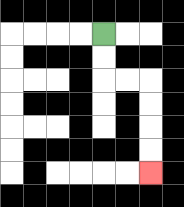{'start': '[4, 1]', 'end': '[6, 7]', 'path_directions': 'D,D,R,R,D,D,D,D', 'path_coordinates': '[[4, 1], [4, 2], [4, 3], [5, 3], [6, 3], [6, 4], [6, 5], [6, 6], [6, 7]]'}